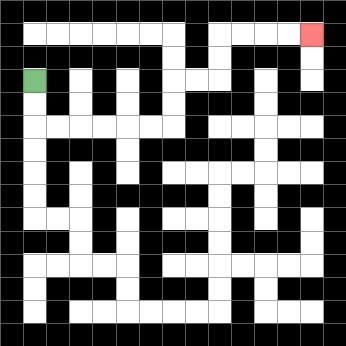{'start': '[1, 3]', 'end': '[13, 1]', 'path_directions': 'D,D,R,R,R,R,R,R,U,U,R,R,U,U,R,R,R,R', 'path_coordinates': '[[1, 3], [1, 4], [1, 5], [2, 5], [3, 5], [4, 5], [5, 5], [6, 5], [7, 5], [7, 4], [7, 3], [8, 3], [9, 3], [9, 2], [9, 1], [10, 1], [11, 1], [12, 1], [13, 1]]'}